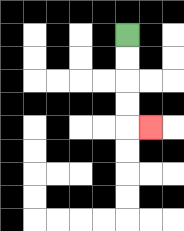{'start': '[5, 1]', 'end': '[6, 5]', 'path_directions': 'D,D,D,D,R', 'path_coordinates': '[[5, 1], [5, 2], [5, 3], [5, 4], [5, 5], [6, 5]]'}